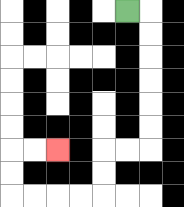{'start': '[5, 0]', 'end': '[2, 6]', 'path_directions': 'R,D,D,D,D,D,D,L,L,D,D,L,L,L,L,U,U,R,R', 'path_coordinates': '[[5, 0], [6, 0], [6, 1], [6, 2], [6, 3], [6, 4], [6, 5], [6, 6], [5, 6], [4, 6], [4, 7], [4, 8], [3, 8], [2, 8], [1, 8], [0, 8], [0, 7], [0, 6], [1, 6], [2, 6]]'}